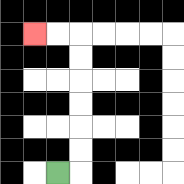{'start': '[2, 7]', 'end': '[1, 1]', 'path_directions': 'R,U,U,U,U,U,U,L,L', 'path_coordinates': '[[2, 7], [3, 7], [3, 6], [3, 5], [3, 4], [3, 3], [3, 2], [3, 1], [2, 1], [1, 1]]'}